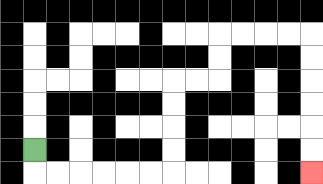{'start': '[1, 6]', 'end': '[13, 7]', 'path_directions': 'D,R,R,R,R,R,R,U,U,U,U,R,R,U,U,R,R,R,R,D,D,D,D,D,D', 'path_coordinates': '[[1, 6], [1, 7], [2, 7], [3, 7], [4, 7], [5, 7], [6, 7], [7, 7], [7, 6], [7, 5], [7, 4], [7, 3], [8, 3], [9, 3], [9, 2], [9, 1], [10, 1], [11, 1], [12, 1], [13, 1], [13, 2], [13, 3], [13, 4], [13, 5], [13, 6], [13, 7]]'}